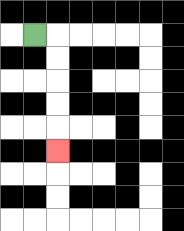{'start': '[1, 1]', 'end': '[2, 6]', 'path_directions': 'R,D,D,D,D,D', 'path_coordinates': '[[1, 1], [2, 1], [2, 2], [2, 3], [2, 4], [2, 5], [2, 6]]'}